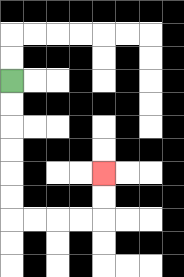{'start': '[0, 3]', 'end': '[4, 7]', 'path_directions': 'D,D,D,D,D,D,R,R,R,R,U,U', 'path_coordinates': '[[0, 3], [0, 4], [0, 5], [0, 6], [0, 7], [0, 8], [0, 9], [1, 9], [2, 9], [3, 9], [4, 9], [4, 8], [4, 7]]'}